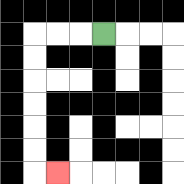{'start': '[4, 1]', 'end': '[2, 7]', 'path_directions': 'L,L,L,D,D,D,D,D,D,R', 'path_coordinates': '[[4, 1], [3, 1], [2, 1], [1, 1], [1, 2], [1, 3], [1, 4], [1, 5], [1, 6], [1, 7], [2, 7]]'}